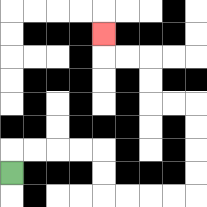{'start': '[0, 7]', 'end': '[4, 1]', 'path_directions': 'U,R,R,R,R,D,D,R,R,R,R,U,U,U,U,L,L,U,U,L,L,U', 'path_coordinates': '[[0, 7], [0, 6], [1, 6], [2, 6], [3, 6], [4, 6], [4, 7], [4, 8], [5, 8], [6, 8], [7, 8], [8, 8], [8, 7], [8, 6], [8, 5], [8, 4], [7, 4], [6, 4], [6, 3], [6, 2], [5, 2], [4, 2], [4, 1]]'}